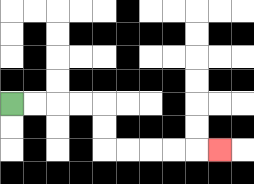{'start': '[0, 4]', 'end': '[9, 6]', 'path_directions': 'R,R,R,R,D,D,R,R,R,R,R', 'path_coordinates': '[[0, 4], [1, 4], [2, 4], [3, 4], [4, 4], [4, 5], [4, 6], [5, 6], [6, 6], [7, 6], [8, 6], [9, 6]]'}